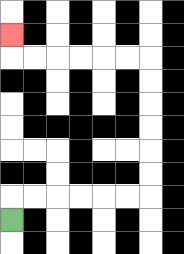{'start': '[0, 9]', 'end': '[0, 1]', 'path_directions': 'U,R,R,R,R,R,R,U,U,U,U,U,U,L,L,L,L,L,L,U', 'path_coordinates': '[[0, 9], [0, 8], [1, 8], [2, 8], [3, 8], [4, 8], [5, 8], [6, 8], [6, 7], [6, 6], [6, 5], [6, 4], [6, 3], [6, 2], [5, 2], [4, 2], [3, 2], [2, 2], [1, 2], [0, 2], [0, 1]]'}